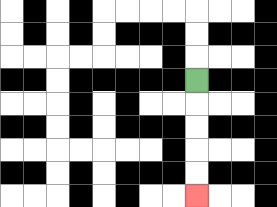{'start': '[8, 3]', 'end': '[8, 8]', 'path_directions': 'D,D,D,D,D', 'path_coordinates': '[[8, 3], [8, 4], [8, 5], [8, 6], [8, 7], [8, 8]]'}